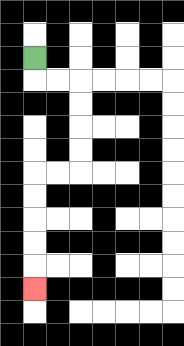{'start': '[1, 2]', 'end': '[1, 12]', 'path_directions': 'D,R,R,D,D,D,D,L,L,D,D,D,D,D', 'path_coordinates': '[[1, 2], [1, 3], [2, 3], [3, 3], [3, 4], [3, 5], [3, 6], [3, 7], [2, 7], [1, 7], [1, 8], [1, 9], [1, 10], [1, 11], [1, 12]]'}